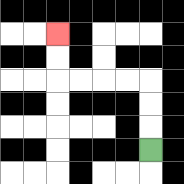{'start': '[6, 6]', 'end': '[2, 1]', 'path_directions': 'U,U,U,L,L,L,L,U,U', 'path_coordinates': '[[6, 6], [6, 5], [6, 4], [6, 3], [5, 3], [4, 3], [3, 3], [2, 3], [2, 2], [2, 1]]'}